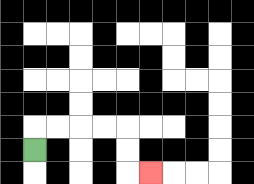{'start': '[1, 6]', 'end': '[6, 7]', 'path_directions': 'U,R,R,R,R,D,D,R', 'path_coordinates': '[[1, 6], [1, 5], [2, 5], [3, 5], [4, 5], [5, 5], [5, 6], [5, 7], [6, 7]]'}